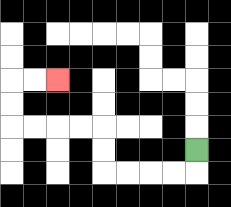{'start': '[8, 6]', 'end': '[2, 3]', 'path_directions': 'D,L,L,L,L,U,U,L,L,L,L,U,U,R,R', 'path_coordinates': '[[8, 6], [8, 7], [7, 7], [6, 7], [5, 7], [4, 7], [4, 6], [4, 5], [3, 5], [2, 5], [1, 5], [0, 5], [0, 4], [0, 3], [1, 3], [2, 3]]'}